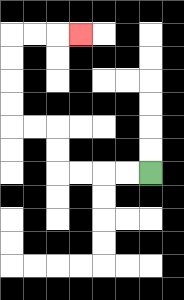{'start': '[6, 7]', 'end': '[3, 1]', 'path_directions': 'L,L,L,L,U,U,L,L,U,U,U,U,R,R,R', 'path_coordinates': '[[6, 7], [5, 7], [4, 7], [3, 7], [2, 7], [2, 6], [2, 5], [1, 5], [0, 5], [0, 4], [0, 3], [0, 2], [0, 1], [1, 1], [2, 1], [3, 1]]'}